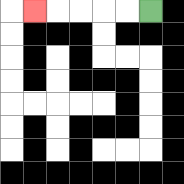{'start': '[6, 0]', 'end': '[1, 0]', 'path_directions': 'L,L,L,L,L', 'path_coordinates': '[[6, 0], [5, 0], [4, 0], [3, 0], [2, 0], [1, 0]]'}